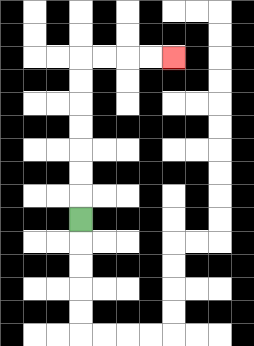{'start': '[3, 9]', 'end': '[7, 2]', 'path_directions': 'U,U,U,U,U,U,U,R,R,R,R', 'path_coordinates': '[[3, 9], [3, 8], [3, 7], [3, 6], [3, 5], [3, 4], [3, 3], [3, 2], [4, 2], [5, 2], [6, 2], [7, 2]]'}